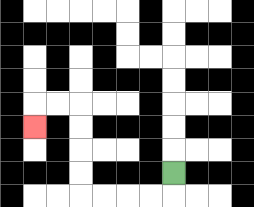{'start': '[7, 7]', 'end': '[1, 5]', 'path_directions': 'D,L,L,L,L,U,U,U,U,L,L,D', 'path_coordinates': '[[7, 7], [7, 8], [6, 8], [5, 8], [4, 8], [3, 8], [3, 7], [3, 6], [3, 5], [3, 4], [2, 4], [1, 4], [1, 5]]'}